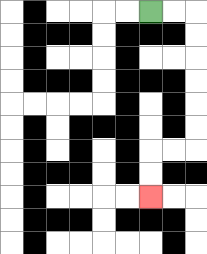{'start': '[6, 0]', 'end': '[6, 8]', 'path_directions': 'R,R,D,D,D,D,D,D,L,L,D,D', 'path_coordinates': '[[6, 0], [7, 0], [8, 0], [8, 1], [8, 2], [8, 3], [8, 4], [8, 5], [8, 6], [7, 6], [6, 6], [6, 7], [6, 8]]'}